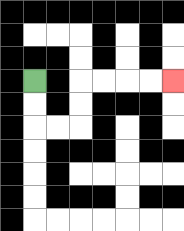{'start': '[1, 3]', 'end': '[7, 3]', 'path_directions': 'D,D,R,R,U,U,R,R,R,R', 'path_coordinates': '[[1, 3], [1, 4], [1, 5], [2, 5], [3, 5], [3, 4], [3, 3], [4, 3], [5, 3], [6, 3], [7, 3]]'}